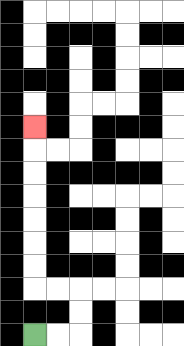{'start': '[1, 14]', 'end': '[1, 5]', 'path_directions': 'R,R,U,U,L,L,U,U,U,U,U,U,U', 'path_coordinates': '[[1, 14], [2, 14], [3, 14], [3, 13], [3, 12], [2, 12], [1, 12], [1, 11], [1, 10], [1, 9], [1, 8], [1, 7], [1, 6], [1, 5]]'}